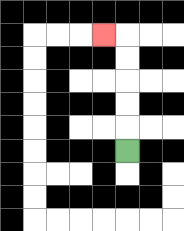{'start': '[5, 6]', 'end': '[4, 1]', 'path_directions': 'U,U,U,U,U,L', 'path_coordinates': '[[5, 6], [5, 5], [5, 4], [5, 3], [5, 2], [5, 1], [4, 1]]'}